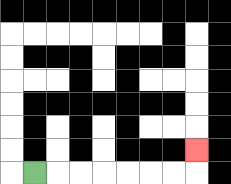{'start': '[1, 7]', 'end': '[8, 6]', 'path_directions': 'R,R,R,R,R,R,R,U', 'path_coordinates': '[[1, 7], [2, 7], [3, 7], [4, 7], [5, 7], [6, 7], [7, 7], [8, 7], [8, 6]]'}